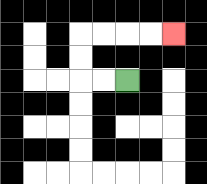{'start': '[5, 3]', 'end': '[7, 1]', 'path_directions': 'L,L,U,U,R,R,R,R', 'path_coordinates': '[[5, 3], [4, 3], [3, 3], [3, 2], [3, 1], [4, 1], [5, 1], [6, 1], [7, 1]]'}